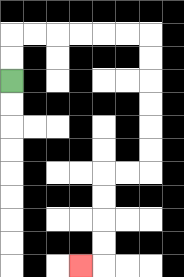{'start': '[0, 3]', 'end': '[3, 11]', 'path_directions': 'U,U,R,R,R,R,R,R,D,D,D,D,D,D,L,L,D,D,D,D,L', 'path_coordinates': '[[0, 3], [0, 2], [0, 1], [1, 1], [2, 1], [3, 1], [4, 1], [5, 1], [6, 1], [6, 2], [6, 3], [6, 4], [6, 5], [6, 6], [6, 7], [5, 7], [4, 7], [4, 8], [4, 9], [4, 10], [4, 11], [3, 11]]'}